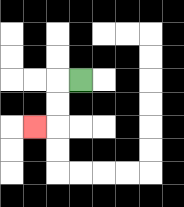{'start': '[3, 3]', 'end': '[1, 5]', 'path_directions': 'L,D,D,L', 'path_coordinates': '[[3, 3], [2, 3], [2, 4], [2, 5], [1, 5]]'}